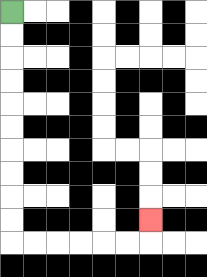{'start': '[0, 0]', 'end': '[6, 9]', 'path_directions': 'D,D,D,D,D,D,D,D,D,D,R,R,R,R,R,R,U', 'path_coordinates': '[[0, 0], [0, 1], [0, 2], [0, 3], [0, 4], [0, 5], [0, 6], [0, 7], [0, 8], [0, 9], [0, 10], [1, 10], [2, 10], [3, 10], [4, 10], [5, 10], [6, 10], [6, 9]]'}